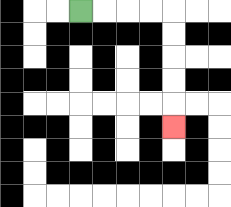{'start': '[3, 0]', 'end': '[7, 5]', 'path_directions': 'R,R,R,R,D,D,D,D,D', 'path_coordinates': '[[3, 0], [4, 0], [5, 0], [6, 0], [7, 0], [7, 1], [7, 2], [7, 3], [7, 4], [7, 5]]'}